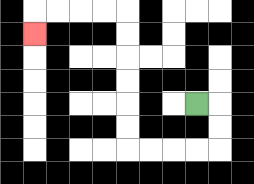{'start': '[8, 4]', 'end': '[1, 1]', 'path_directions': 'R,D,D,L,L,L,L,U,U,U,U,U,U,L,L,L,L,D', 'path_coordinates': '[[8, 4], [9, 4], [9, 5], [9, 6], [8, 6], [7, 6], [6, 6], [5, 6], [5, 5], [5, 4], [5, 3], [5, 2], [5, 1], [5, 0], [4, 0], [3, 0], [2, 0], [1, 0], [1, 1]]'}